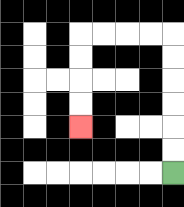{'start': '[7, 7]', 'end': '[3, 5]', 'path_directions': 'U,U,U,U,U,U,L,L,L,L,D,D,D,D', 'path_coordinates': '[[7, 7], [7, 6], [7, 5], [7, 4], [7, 3], [7, 2], [7, 1], [6, 1], [5, 1], [4, 1], [3, 1], [3, 2], [3, 3], [3, 4], [3, 5]]'}